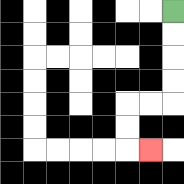{'start': '[7, 0]', 'end': '[6, 6]', 'path_directions': 'D,D,D,D,L,L,D,D,R', 'path_coordinates': '[[7, 0], [7, 1], [7, 2], [7, 3], [7, 4], [6, 4], [5, 4], [5, 5], [5, 6], [6, 6]]'}